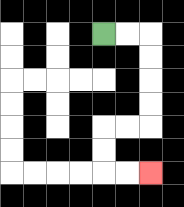{'start': '[4, 1]', 'end': '[6, 7]', 'path_directions': 'R,R,D,D,D,D,L,L,D,D,R,R', 'path_coordinates': '[[4, 1], [5, 1], [6, 1], [6, 2], [6, 3], [6, 4], [6, 5], [5, 5], [4, 5], [4, 6], [4, 7], [5, 7], [6, 7]]'}